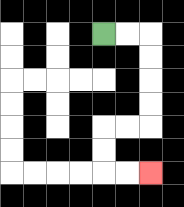{'start': '[4, 1]', 'end': '[6, 7]', 'path_directions': 'R,R,D,D,D,D,L,L,D,D,R,R', 'path_coordinates': '[[4, 1], [5, 1], [6, 1], [6, 2], [6, 3], [6, 4], [6, 5], [5, 5], [4, 5], [4, 6], [4, 7], [5, 7], [6, 7]]'}